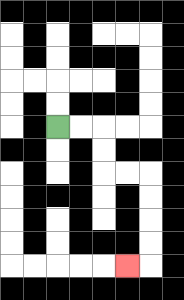{'start': '[2, 5]', 'end': '[5, 11]', 'path_directions': 'R,R,D,D,R,R,D,D,D,D,L', 'path_coordinates': '[[2, 5], [3, 5], [4, 5], [4, 6], [4, 7], [5, 7], [6, 7], [6, 8], [6, 9], [6, 10], [6, 11], [5, 11]]'}